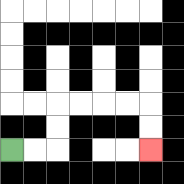{'start': '[0, 6]', 'end': '[6, 6]', 'path_directions': 'R,R,U,U,R,R,R,R,D,D', 'path_coordinates': '[[0, 6], [1, 6], [2, 6], [2, 5], [2, 4], [3, 4], [4, 4], [5, 4], [6, 4], [6, 5], [6, 6]]'}